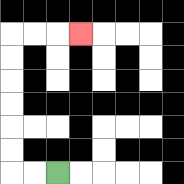{'start': '[2, 7]', 'end': '[3, 1]', 'path_directions': 'L,L,U,U,U,U,U,U,R,R,R', 'path_coordinates': '[[2, 7], [1, 7], [0, 7], [0, 6], [0, 5], [0, 4], [0, 3], [0, 2], [0, 1], [1, 1], [2, 1], [3, 1]]'}